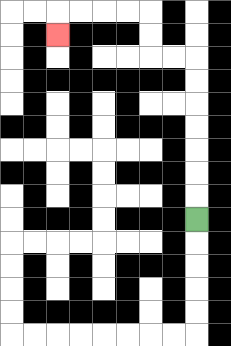{'start': '[8, 9]', 'end': '[2, 1]', 'path_directions': 'U,U,U,U,U,U,U,L,L,U,U,L,L,L,L,D', 'path_coordinates': '[[8, 9], [8, 8], [8, 7], [8, 6], [8, 5], [8, 4], [8, 3], [8, 2], [7, 2], [6, 2], [6, 1], [6, 0], [5, 0], [4, 0], [3, 0], [2, 0], [2, 1]]'}